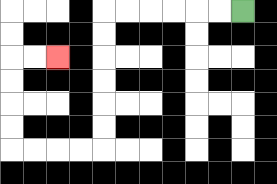{'start': '[10, 0]', 'end': '[2, 2]', 'path_directions': 'L,L,L,L,L,L,D,D,D,D,D,D,L,L,L,L,U,U,U,U,R,R', 'path_coordinates': '[[10, 0], [9, 0], [8, 0], [7, 0], [6, 0], [5, 0], [4, 0], [4, 1], [4, 2], [4, 3], [4, 4], [4, 5], [4, 6], [3, 6], [2, 6], [1, 6], [0, 6], [0, 5], [0, 4], [0, 3], [0, 2], [1, 2], [2, 2]]'}